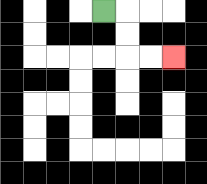{'start': '[4, 0]', 'end': '[7, 2]', 'path_directions': 'R,D,D,R,R', 'path_coordinates': '[[4, 0], [5, 0], [5, 1], [5, 2], [6, 2], [7, 2]]'}